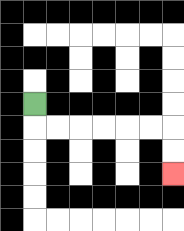{'start': '[1, 4]', 'end': '[7, 7]', 'path_directions': 'D,R,R,R,R,R,R,D,D', 'path_coordinates': '[[1, 4], [1, 5], [2, 5], [3, 5], [4, 5], [5, 5], [6, 5], [7, 5], [7, 6], [7, 7]]'}